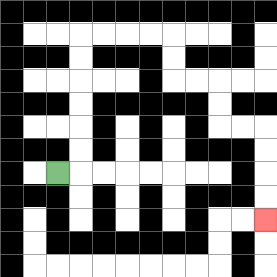{'start': '[2, 7]', 'end': '[11, 9]', 'path_directions': 'R,U,U,U,U,U,U,R,R,R,R,D,D,R,R,D,D,R,R,D,D,D,D', 'path_coordinates': '[[2, 7], [3, 7], [3, 6], [3, 5], [3, 4], [3, 3], [3, 2], [3, 1], [4, 1], [5, 1], [6, 1], [7, 1], [7, 2], [7, 3], [8, 3], [9, 3], [9, 4], [9, 5], [10, 5], [11, 5], [11, 6], [11, 7], [11, 8], [11, 9]]'}